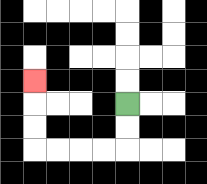{'start': '[5, 4]', 'end': '[1, 3]', 'path_directions': 'D,D,L,L,L,L,U,U,U', 'path_coordinates': '[[5, 4], [5, 5], [5, 6], [4, 6], [3, 6], [2, 6], [1, 6], [1, 5], [1, 4], [1, 3]]'}